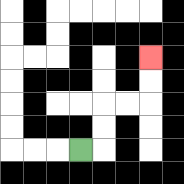{'start': '[3, 6]', 'end': '[6, 2]', 'path_directions': 'R,U,U,R,R,U,U', 'path_coordinates': '[[3, 6], [4, 6], [4, 5], [4, 4], [5, 4], [6, 4], [6, 3], [6, 2]]'}